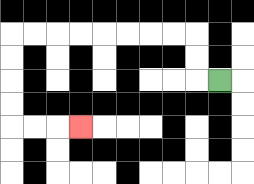{'start': '[9, 3]', 'end': '[3, 5]', 'path_directions': 'L,U,U,L,L,L,L,L,L,L,L,D,D,D,D,R,R,R', 'path_coordinates': '[[9, 3], [8, 3], [8, 2], [8, 1], [7, 1], [6, 1], [5, 1], [4, 1], [3, 1], [2, 1], [1, 1], [0, 1], [0, 2], [0, 3], [0, 4], [0, 5], [1, 5], [2, 5], [3, 5]]'}